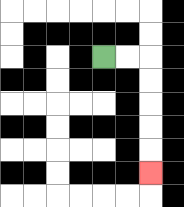{'start': '[4, 2]', 'end': '[6, 7]', 'path_directions': 'R,R,D,D,D,D,D', 'path_coordinates': '[[4, 2], [5, 2], [6, 2], [6, 3], [6, 4], [6, 5], [6, 6], [6, 7]]'}